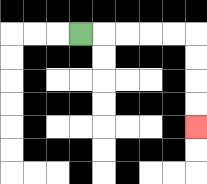{'start': '[3, 1]', 'end': '[8, 5]', 'path_directions': 'R,R,R,R,R,D,D,D,D', 'path_coordinates': '[[3, 1], [4, 1], [5, 1], [6, 1], [7, 1], [8, 1], [8, 2], [8, 3], [8, 4], [8, 5]]'}